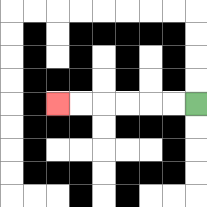{'start': '[8, 4]', 'end': '[2, 4]', 'path_directions': 'L,L,L,L,L,L', 'path_coordinates': '[[8, 4], [7, 4], [6, 4], [5, 4], [4, 4], [3, 4], [2, 4]]'}